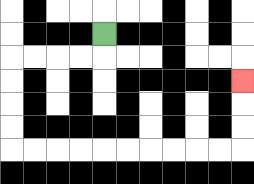{'start': '[4, 1]', 'end': '[10, 3]', 'path_directions': 'D,L,L,L,L,D,D,D,D,R,R,R,R,R,R,R,R,R,R,U,U,U', 'path_coordinates': '[[4, 1], [4, 2], [3, 2], [2, 2], [1, 2], [0, 2], [0, 3], [0, 4], [0, 5], [0, 6], [1, 6], [2, 6], [3, 6], [4, 6], [5, 6], [6, 6], [7, 6], [8, 6], [9, 6], [10, 6], [10, 5], [10, 4], [10, 3]]'}